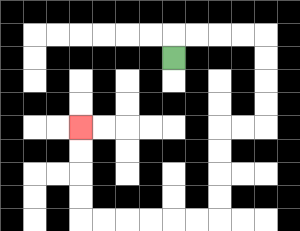{'start': '[7, 2]', 'end': '[3, 5]', 'path_directions': 'U,R,R,R,R,D,D,D,D,L,L,D,D,D,D,L,L,L,L,L,L,U,U,U,U', 'path_coordinates': '[[7, 2], [7, 1], [8, 1], [9, 1], [10, 1], [11, 1], [11, 2], [11, 3], [11, 4], [11, 5], [10, 5], [9, 5], [9, 6], [9, 7], [9, 8], [9, 9], [8, 9], [7, 9], [6, 9], [5, 9], [4, 9], [3, 9], [3, 8], [3, 7], [3, 6], [3, 5]]'}